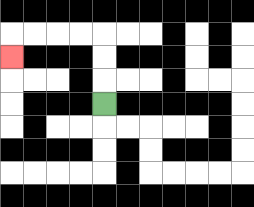{'start': '[4, 4]', 'end': '[0, 2]', 'path_directions': 'U,U,U,L,L,L,L,D', 'path_coordinates': '[[4, 4], [4, 3], [4, 2], [4, 1], [3, 1], [2, 1], [1, 1], [0, 1], [0, 2]]'}